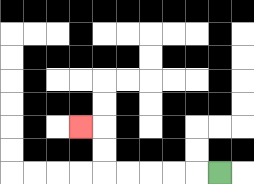{'start': '[9, 7]', 'end': '[3, 5]', 'path_directions': 'L,L,L,L,L,U,U,L', 'path_coordinates': '[[9, 7], [8, 7], [7, 7], [6, 7], [5, 7], [4, 7], [4, 6], [4, 5], [3, 5]]'}